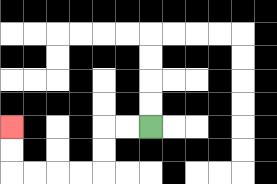{'start': '[6, 5]', 'end': '[0, 5]', 'path_directions': 'L,L,D,D,L,L,L,L,U,U', 'path_coordinates': '[[6, 5], [5, 5], [4, 5], [4, 6], [4, 7], [3, 7], [2, 7], [1, 7], [0, 7], [0, 6], [0, 5]]'}